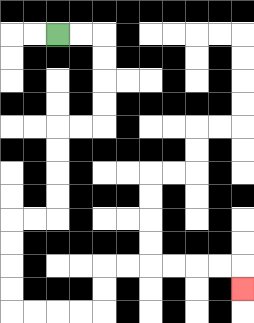{'start': '[2, 1]', 'end': '[10, 12]', 'path_directions': 'R,R,D,D,D,D,L,L,D,D,D,D,L,L,D,D,D,D,R,R,R,R,U,U,R,R,R,R,R,R,D', 'path_coordinates': '[[2, 1], [3, 1], [4, 1], [4, 2], [4, 3], [4, 4], [4, 5], [3, 5], [2, 5], [2, 6], [2, 7], [2, 8], [2, 9], [1, 9], [0, 9], [0, 10], [0, 11], [0, 12], [0, 13], [1, 13], [2, 13], [3, 13], [4, 13], [4, 12], [4, 11], [5, 11], [6, 11], [7, 11], [8, 11], [9, 11], [10, 11], [10, 12]]'}